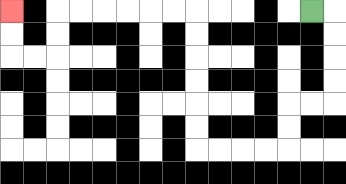{'start': '[13, 0]', 'end': '[0, 0]', 'path_directions': 'R,D,D,D,D,L,L,D,D,L,L,L,L,U,U,U,U,U,U,L,L,L,L,L,L,D,D,L,L,U,U', 'path_coordinates': '[[13, 0], [14, 0], [14, 1], [14, 2], [14, 3], [14, 4], [13, 4], [12, 4], [12, 5], [12, 6], [11, 6], [10, 6], [9, 6], [8, 6], [8, 5], [8, 4], [8, 3], [8, 2], [8, 1], [8, 0], [7, 0], [6, 0], [5, 0], [4, 0], [3, 0], [2, 0], [2, 1], [2, 2], [1, 2], [0, 2], [0, 1], [0, 0]]'}